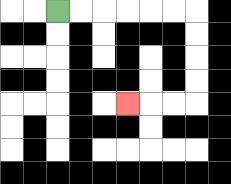{'start': '[2, 0]', 'end': '[5, 4]', 'path_directions': 'R,R,R,R,R,R,D,D,D,D,L,L,L', 'path_coordinates': '[[2, 0], [3, 0], [4, 0], [5, 0], [6, 0], [7, 0], [8, 0], [8, 1], [8, 2], [8, 3], [8, 4], [7, 4], [6, 4], [5, 4]]'}